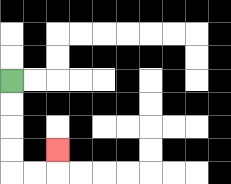{'start': '[0, 3]', 'end': '[2, 6]', 'path_directions': 'D,D,D,D,R,R,U', 'path_coordinates': '[[0, 3], [0, 4], [0, 5], [0, 6], [0, 7], [1, 7], [2, 7], [2, 6]]'}